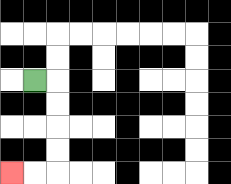{'start': '[1, 3]', 'end': '[0, 7]', 'path_directions': 'R,D,D,D,D,L,L', 'path_coordinates': '[[1, 3], [2, 3], [2, 4], [2, 5], [2, 6], [2, 7], [1, 7], [0, 7]]'}